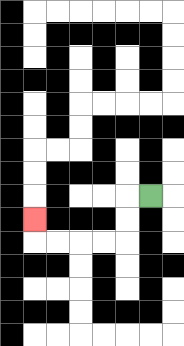{'start': '[6, 8]', 'end': '[1, 9]', 'path_directions': 'L,D,D,L,L,L,L,U', 'path_coordinates': '[[6, 8], [5, 8], [5, 9], [5, 10], [4, 10], [3, 10], [2, 10], [1, 10], [1, 9]]'}